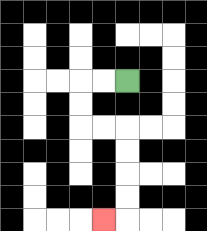{'start': '[5, 3]', 'end': '[4, 9]', 'path_directions': 'L,L,D,D,R,R,D,D,D,D,L', 'path_coordinates': '[[5, 3], [4, 3], [3, 3], [3, 4], [3, 5], [4, 5], [5, 5], [5, 6], [5, 7], [5, 8], [5, 9], [4, 9]]'}